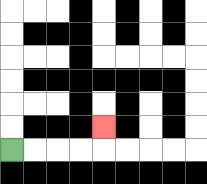{'start': '[0, 6]', 'end': '[4, 5]', 'path_directions': 'R,R,R,R,U', 'path_coordinates': '[[0, 6], [1, 6], [2, 6], [3, 6], [4, 6], [4, 5]]'}